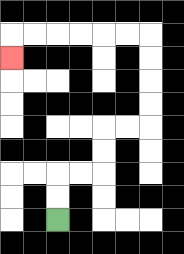{'start': '[2, 9]', 'end': '[0, 2]', 'path_directions': 'U,U,R,R,U,U,R,R,U,U,U,U,L,L,L,L,L,L,D', 'path_coordinates': '[[2, 9], [2, 8], [2, 7], [3, 7], [4, 7], [4, 6], [4, 5], [5, 5], [6, 5], [6, 4], [6, 3], [6, 2], [6, 1], [5, 1], [4, 1], [3, 1], [2, 1], [1, 1], [0, 1], [0, 2]]'}